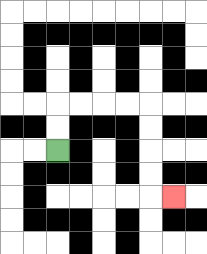{'start': '[2, 6]', 'end': '[7, 8]', 'path_directions': 'U,U,R,R,R,R,D,D,D,D,R', 'path_coordinates': '[[2, 6], [2, 5], [2, 4], [3, 4], [4, 4], [5, 4], [6, 4], [6, 5], [6, 6], [6, 7], [6, 8], [7, 8]]'}